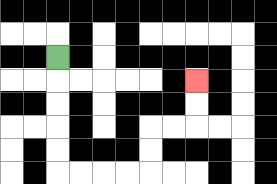{'start': '[2, 2]', 'end': '[8, 3]', 'path_directions': 'D,D,D,D,D,R,R,R,R,U,U,R,R,U,U', 'path_coordinates': '[[2, 2], [2, 3], [2, 4], [2, 5], [2, 6], [2, 7], [3, 7], [4, 7], [5, 7], [6, 7], [6, 6], [6, 5], [7, 5], [8, 5], [8, 4], [8, 3]]'}